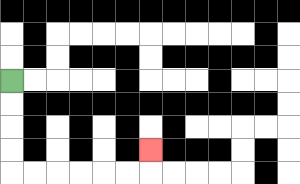{'start': '[0, 3]', 'end': '[6, 6]', 'path_directions': 'D,D,D,D,R,R,R,R,R,R,U', 'path_coordinates': '[[0, 3], [0, 4], [0, 5], [0, 6], [0, 7], [1, 7], [2, 7], [3, 7], [4, 7], [5, 7], [6, 7], [6, 6]]'}